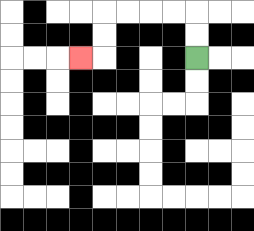{'start': '[8, 2]', 'end': '[3, 2]', 'path_directions': 'U,U,L,L,L,L,D,D,L', 'path_coordinates': '[[8, 2], [8, 1], [8, 0], [7, 0], [6, 0], [5, 0], [4, 0], [4, 1], [4, 2], [3, 2]]'}